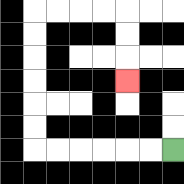{'start': '[7, 6]', 'end': '[5, 3]', 'path_directions': 'L,L,L,L,L,L,U,U,U,U,U,U,R,R,R,R,D,D,D', 'path_coordinates': '[[7, 6], [6, 6], [5, 6], [4, 6], [3, 6], [2, 6], [1, 6], [1, 5], [1, 4], [1, 3], [1, 2], [1, 1], [1, 0], [2, 0], [3, 0], [4, 0], [5, 0], [5, 1], [5, 2], [5, 3]]'}